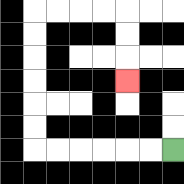{'start': '[7, 6]', 'end': '[5, 3]', 'path_directions': 'L,L,L,L,L,L,U,U,U,U,U,U,R,R,R,R,D,D,D', 'path_coordinates': '[[7, 6], [6, 6], [5, 6], [4, 6], [3, 6], [2, 6], [1, 6], [1, 5], [1, 4], [1, 3], [1, 2], [1, 1], [1, 0], [2, 0], [3, 0], [4, 0], [5, 0], [5, 1], [5, 2], [5, 3]]'}